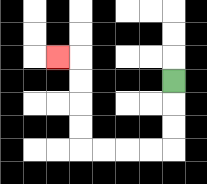{'start': '[7, 3]', 'end': '[2, 2]', 'path_directions': 'D,D,D,L,L,L,L,U,U,U,U,L', 'path_coordinates': '[[7, 3], [7, 4], [7, 5], [7, 6], [6, 6], [5, 6], [4, 6], [3, 6], [3, 5], [3, 4], [3, 3], [3, 2], [2, 2]]'}